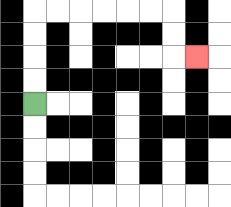{'start': '[1, 4]', 'end': '[8, 2]', 'path_directions': 'U,U,U,U,R,R,R,R,R,R,D,D,R', 'path_coordinates': '[[1, 4], [1, 3], [1, 2], [1, 1], [1, 0], [2, 0], [3, 0], [4, 0], [5, 0], [6, 0], [7, 0], [7, 1], [7, 2], [8, 2]]'}